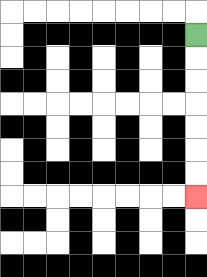{'start': '[8, 1]', 'end': '[8, 8]', 'path_directions': 'D,D,D,D,D,D,D', 'path_coordinates': '[[8, 1], [8, 2], [8, 3], [8, 4], [8, 5], [8, 6], [8, 7], [8, 8]]'}